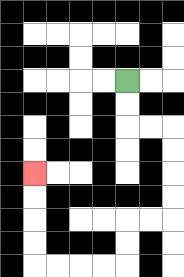{'start': '[5, 3]', 'end': '[1, 7]', 'path_directions': 'D,D,R,R,D,D,D,D,L,L,D,D,L,L,L,L,U,U,U,U', 'path_coordinates': '[[5, 3], [5, 4], [5, 5], [6, 5], [7, 5], [7, 6], [7, 7], [7, 8], [7, 9], [6, 9], [5, 9], [5, 10], [5, 11], [4, 11], [3, 11], [2, 11], [1, 11], [1, 10], [1, 9], [1, 8], [1, 7]]'}